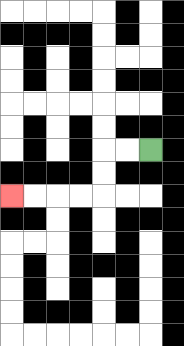{'start': '[6, 6]', 'end': '[0, 8]', 'path_directions': 'L,L,D,D,L,L,L,L', 'path_coordinates': '[[6, 6], [5, 6], [4, 6], [4, 7], [4, 8], [3, 8], [2, 8], [1, 8], [0, 8]]'}